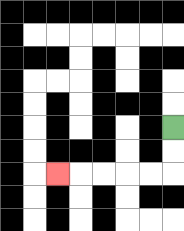{'start': '[7, 5]', 'end': '[2, 7]', 'path_directions': 'D,D,L,L,L,L,L', 'path_coordinates': '[[7, 5], [7, 6], [7, 7], [6, 7], [5, 7], [4, 7], [3, 7], [2, 7]]'}